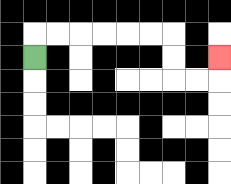{'start': '[1, 2]', 'end': '[9, 2]', 'path_directions': 'U,R,R,R,R,R,R,D,D,R,R,U', 'path_coordinates': '[[1, 2], [1, 1], [2, 1], [3, 1], [4, 1], [5, 1], [6, 1], [7, 1], [7, 2], [7, 3], [8, 3], [9, 3], [9, 2]]'}